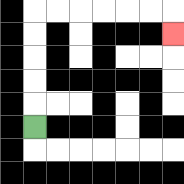{'start': '[1, 5]', 'end': '[7, 1]', 'path_directions': 'U,U,U,U,U,R,R,R,R,R,R,D', 'path_coordinates': '[[1, 5], [1, 4], [1, 3], [1, 2], [1, 1], [1, 0], [2, 0], [3, 0], [4, 0], [5, 0], [6, 0], [7, 0], [7, 1]]'}